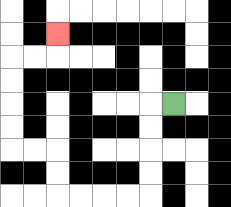{'start': '[7, 4]', 'end': '[2, 1]', 'path_directions': 'L,D,D,D,D,L,L,L,L,U,U,L,L,U,U,U,U,R,R,U', 'path_coordinates': '[[7, 4], [6, 4], [6, 5], [6, 6], [6, 7], [6, 8], [5, 8], [4, 8], [3, 8], [2, 8], [2, 7], [2, 6], [1, 6], [0, 6], [0, 5], [0, 4], [0, 3], [0, 2], [1, 2], [2, 2], [2, 1]]'}